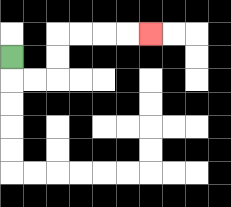{'start': '[0, 2]', 'end': '[6, 1]', 'path_directions': 'D,R,R,U,U,R,R,R,R', 'path_coordinates': '[[0, 2], [0, 3], [1, 3], [2, 3], [2, 2], [2, 1], [3, 1], [4, 1], [5, 1], [6, 1]]'}